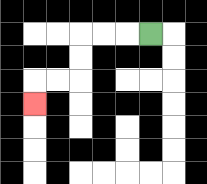{'start': '[6, 1]', 'end': '[1, 4]', 'path_directions': 'L,L,L,D,D,L,L,D', 'path_coordinates': '[[6, 1], [5, 1], [4, 1], [3, 1], [3, 2], [3, 3], [2, 3], [1, 3], [1, 4]]'}